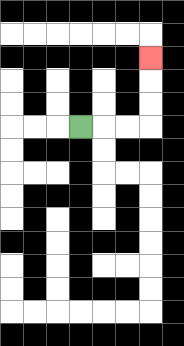{'start': '[3, 5]', 'end': '[6, 2]', 'path_directions': 'R,R,R,U,U,U', 'path_coordinates': '[[3, 5], [4, 5], [5, 5], [6, 5], [6, 4], [6, 3], [6, 2]]'}